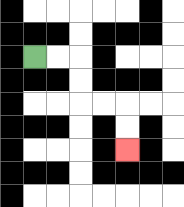{'start': '[1, 2]', 'end': '[5, 6]', 'path_directions': 'R,R,D,D,R,R,D,D', 'path_coordinates': '[[1, 2], [2, 2], [3, 2], [3, 3], [3, 4], [4, 4], [5, 4], [5, 5], [5, 6]]'}